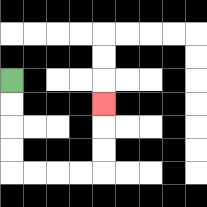{'start': '[0, 3]', 'end': '[4, 4]', 'path_directions': 'D,D,D,D,R,R,R,R,U,U,U', 'path_coordinates': '[[0, 3], [0, 4], [0, 5], [0, 6], [0, 7], [1, 7], [2, 7], [3, 7], [4, 7], [4, 6], [4, 5], [4, 4]]'}